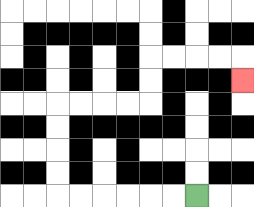{'start': '[8, 8]', 'end': '[10, 3]', 'path_directions': 'L,L,L,L,L,L,U,U,U,U,R,R,R,R,U,U,R,R,R,R,D', 'path_coordinates': '[[8, 8], [7, 8], [6, 8], [5, 8], [4, 8], [3, 8], [2, 8], [2, 7], [2, 6], [2, 5], [2, 4], [3, 4], [4, 4], [5, 4], [6, 4], [6, 3], [6, 2], [7, 2], [8, 2], [9, 2], [10, 2], [10, 3]]'}